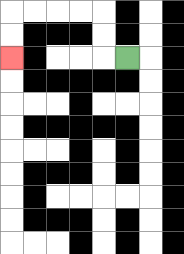{'start': '[5, 2]', 'end': '[0, 2]', 'path_directions': 'L,U,U,L,L,L,L,D,D', 'path_coordinates': '[[5, 2], [4, 2], [4, 1], [4, 0], [3, 0], [2, 0], [1, 0], [0, 0], [0, 1], [0, 2]]'}